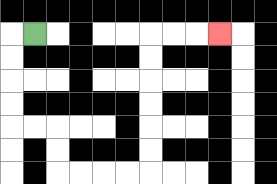{'start': '[1, 1]', 'end': '[9, 1]', 'path_directions': 'L,D,D,D,D,R,R,D,D,R,R,R,R,U,U,U,U,U,U,R,R,R', 'path_coordinates': '[[1, 1], [0, 1], [0, 2], [0, 3], [0, 4], [0, 5], [1, 5], [2, 5], [2, 6], [2, 7], [3, 7], [4, 7], [5, 7], [6, 7], [6, 6], [6, 5], [6, 4], [6, 3], [6, 2], [6, 1], [7, 1], [8, 1], [9, 1]]'}